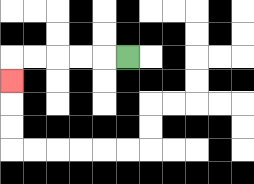{'start': '[5, 2]', 'end': '[0, 3]', 'path_directions': 'L,L,L,L,L,D', 'path_coordinates': '[[5, 2], [4, 2], [3, 2], [2, 2], [1, 2], [0, 2], [0, 3]]'}